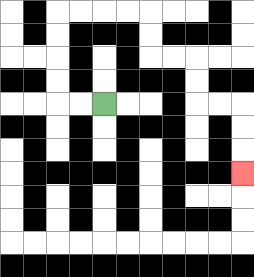{'start': '[4, 4]', 'end': '[10, 7]', 'path_directions': 'L,L,U,U,U,U,R,R,R,R,D,D,R,R,D,D,R,R,D,D,D', 'path_coordinates': '[[4, 4], [3, 4], [2, 4], [2, 3], [2, 2], [2, 1], [2, 0], [3, 0], [4, 0], [5, 0], [6, 0], [6, 1], [6, 2], [7, 2], [8, 2], [8, 3], [8, 4], [9, 4], [10, 4], [10, 5], [10, 6], [10, 7]]'}